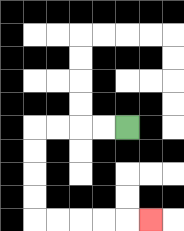{'start': '[5, 5]', 'end': '[6, 9]', 'path_directions': 'L,L,L,L,D,D,D,D,R,R,R,R,R', 'path_coordinates': '[[5, 5], [4, 5], [3, 5], [2, 5], [1, 5], [1, 6], [1, 7], [1, 8], [1, 9], [2, 9], [3, 9], [4, 9], [5, 9], [6, 9]]'}